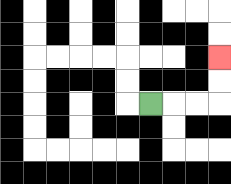{'start': '[6, 4]', 'end': '[9, 2]', 'path_directions': 'R,R,R,U,U', 'path_coordinates': '[[6, 4], [7, 4], [8, 4], [9, 4], [9, 3], [9, 2]]'}